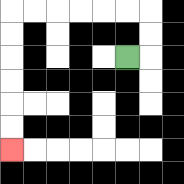{'start': '[5, 2]', 'end': '[0, 6]', 'path_directions': 'R,U,U,L,L,L,L,L,L,D,D,D,D,D,D', 'path_coordinates': '[[5, 2], [6, 2], [6, 1], [6, 0], [5, 0], [4, 0], [3, 0], [2, 0], [1, 0], [0, 0], [0, 1], [0, 2], [0, 3], [0, 4], [0, 5], [0, 6]]'}